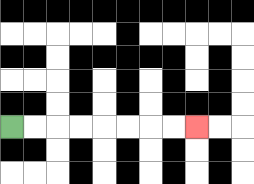{'start': '[0, 5]', 'end': '[8, 5]', 'path_directions': 'R,R,R,R,R,R,R,R', 'path_coordinates': '[[0, 5], [1, 5], [2, 5], [3, 5], [4, 5], [5, 5], [6, 5], [7, 5], [8, 5]]'}